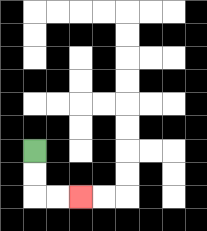{'start': '[1, 6]', 'end': '[3, 8]', 'path_directions': 'D,D,R,R', 'path_coordinates': '[[1, 6], [1, 7], [1, 8], [2, 8], [3, 8]]'}